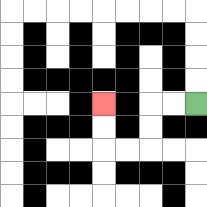{'start': '[8, 4]', 'end': '[4, 4]', 'path_directions': 'L,L,D,D,L,L,U,U', 'path_coordinates': '[[8, 4], [7, 4], [6, 4], [6, 5], [6, 6], [5, 6], [4, 6], [4, 5], [4, 4]]'}